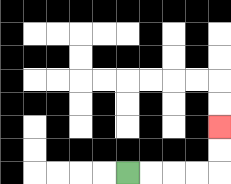{'start': '[5, 7]', 'end': '[9, 5]', 'path_directions': 'R,R,R,R,U,U', 'path_coordinates': '[[5, 7], [6, 7], [7, 7], [8, 7], [9, 7], [9, 6], [9, 5]]'}